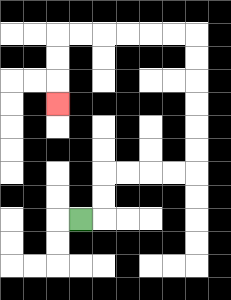{'start': '[3, 9]', 'end': '[2, 4]', 'path_directions': 'R,U,U,R,R,R,R,U,U,U,U,U,U,L,L,L,L,L,L,D,D,D', 'path_coordinates': '[[3, 9], [4, 9], [4, 8], [4, 7], [5, 7], [6, 7], [7, 7], [8, 7], [8, 6], [8, 5], [8, 4], [8, 3], [8, 2], [8, 1], [7, 1], [6, 1], [5, 1], [4, 1], [3, 1], [2, 1], [2, 2], [2, 3], [2, 4]]'}